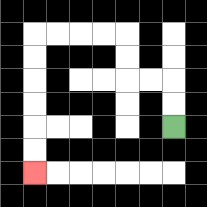{'start': '[7, 5]', 'end': '[1, 7]', 'path_directions': 'U,U,L,L,U,U,L,L,L,L,D,D,D,D,D,D', 'path_coordinates': '[[7, 5], [7, 4], [7, 3], [6, 3], [5, 3], [5, 2], [5, 1], [4, 1], [3, 1], [2, 1], [1, 1], [1, 2], [1, 3], [1, 4], [1, 5], [1, 6], [1, 7]]'}